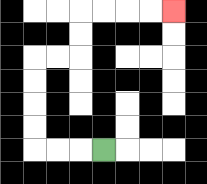{'start': '[4, 6]', 'end': '[7, 0]', 'path_directions': 'L,L,L,U,U,U,U,R,R,U,U,R,R,R,R', 'path_coordinates': '[[4, 6], [3, 6], [2, 6], [1, 6], [1, 5], [1, 4], [1, 3], [1, 2], [2, 2], [3, 2], [3, 1], [3, 0], [4, 0], [5, 0], [6, 0], [7, 0]]'}